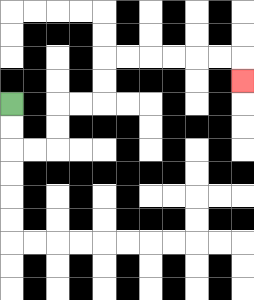{'start': '[0, 4]', 'end': '[10, 3]', 'path_directions': 'D,D,R,R,U,U,R,R,U,U,R,R,R,R,R,R,D', 'path_coordinates': '[[0, 4], [0, 5], [0, 6], [1, 6], [2, 6], [2, 5], [2, 4], [3, 4], [4, 4], [4, 3], [4, 2], [5, 2], [6, 2], [7, 2], [8, 2], [9, 2], [10, 2], [10, 3]]'}